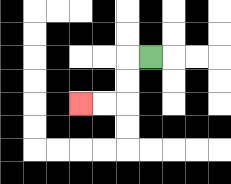{'start': '[6, 2]', 'end': '[3, 4]', 'path_directions': 'L,D,D,L,L', 'path_coordinates': '[[6, 2], [5, 2], [5, 3], [5, 4], [4, 4], [3, 4]]'}